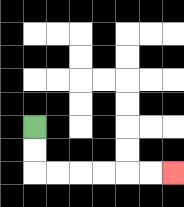{'start': '[1, 5]', 'end': '[7, 7]', 'path_directions': 'D,D,R,R,R,R,R,R', 'path_coordinates': '[[1, 5], [1, 6], [1, 7], [2, 7], [3, 7], [4, 7], [5, 7], [6, 7], [7, 7]]'}